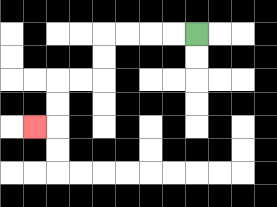{'start': '[8, 1]', 'end': '[1, 5]', 'path_directions': 'L,L,L,L,D,D,L,L,D,D,L', 'path_coordinates': '[[8, 1], [7, 1], [6, 1], [5, 1], [4, 1], [4, 2], [4, 3], [3, 3], [2, 3], [2, 4], [2, 5], [1, 5]]'}